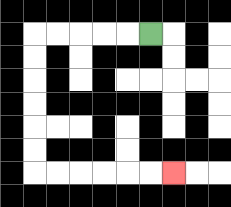{'start': '[6, 1]', 'end': '[7, 7]', 'path_directions': 'L,L,L,L,L,D,D,D,D,D,D,R,R,R,R,R,R', 'path_coordinates': '[[6, 1], [5, 1], [4, 1], [3, 1], [2, 1], [1, 1], [1, 2], [1, 3], [1, 4], [1, 5], [1, 6], [1, 7], [2, 7], [3, 7], [4, 7], [5, 7], [6, 7], [7, 7]]'}